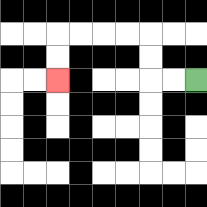{'start': '[8, 3]', 'end': '[2, 3]', 'path_directions': 'L,L,U,U,L,L,L,L,D,D', 'path_coordinates': '[[8, 3], [7, 3], [6, 3], [6, 2], [6, 1], [5, 1], [4, 1], [3, 1], [2, 1], [2, 2], [2, 3]]'}